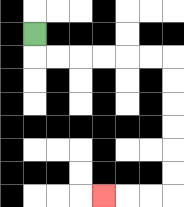{'start': '[1, 1]', 'end': '[4, 8]', 'path_directions': 'D,R,R,R,R,R,R,D,D,D,D,D,D,L,L,L', 'path_coordinates': '[[1, 1], [1, 2], [2, 2], [3, 2], [4, 2], [5, 2], [6, 2], [7, 2], [7, 3], [7, 4], [7, 5], [7, 6], [7, 7], [7, 8], [6, 8], [5, 8], [4, 8]]'}